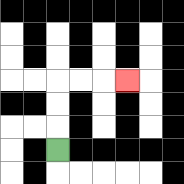{'start': '[2, 6]', 'end': '[5, 3]', 'path_directions': 'U,U,U,R,R,R', 'path_coordinates': '[[2, 6], [2, 5], [2, 4], [2, 3], [3, 3], [4, 3], [5, 3]]'}